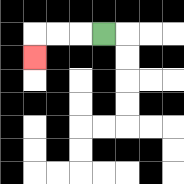{'start': '[4, 1]', 'end': '[1, 2]', 'path_directions': 'L,L,L,D', 'path_coordinates': '[[4, 1], [3, 1], [2, 1], [1, 1], [1, 2]]'}